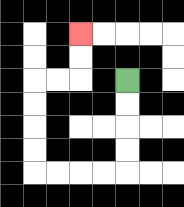{'start': '[5, 3]', 'end': '[3, 1]', 'path_directions': 'D,D,D,D,L,L,L,L,U,U,U,U,R,R,U,U', 'path_coordinates': '[[5, 3], [5, 4], [5, 5], [5, 6], [5, 7], [4, 7], [3, 7], [2, 7], [1, 7], [1, 6], [1, 5], [1, 4], [1, 3], [2, 3], [3, 3], [3, 2], [3, 1]]'}